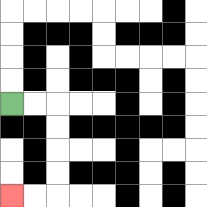{'start': '[0, 4]', 'end': '[0, 8]', 'path_directions': 'R,R,D,D,D,D,L,L', 'path_coordinates': '[[0, 4], [1, 4], [2, 4], [2, 5], [2, 6], [2, 7], [2, 8], [1, 8], [0, 8]]'}